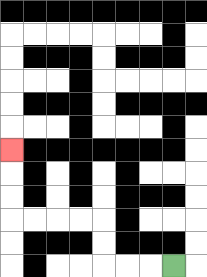{'start': '[7, 11]', 'end': '[0, 6]', 'path_directions': 'L,L,L,U,U,L,L,L,L,U,U,U', 'path_coordinates': '[[7, 11], [6, 11], [5, 11], [4, 11], [4, 10], [4, 9], [3, 9], [2, 9], [1, 9], [0, 9], [0, 8], [0, 7], [0, 6]]'}